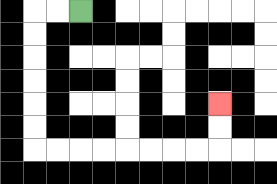{'start': '[3, 0]', 'end': '[9, 4]', 'path_directions': 'L,L,D,D,D,D,D,D,R,R,R,R,R,R,R,R,U,U', 'path_coordinates': '[[3, 0], [2, 0], [1, 0], [1, 1], [1, 2], [1, 3], [1, 4], [1, 5], [1, 6], [2, 6], [3, 6], [4, 6], [5, 6], [6, 6], [7, 6], [8, 6], [9, 6], [9, 5], [9, 4]]'}